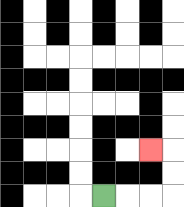{'start': '[4, 8]', 'end': '[6, 6]', 'path_directions': 'R,R,R,U,U,L', 'path_coordinates': '[[4, 8], [5, 8], [6, 8], [7, 8], [7, 7], [7, 6], [6, 6]]'}